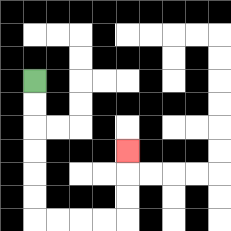{'start': '[1, 3]', 'end': '[5, 6]', 'path_directions': 'D,D,D,D,D,D,R,R,R,R,U,U,U', 'path_coordinates': '[[1, 3], [1, 4], [1, 5], [1, 6], [1, 7], [1, 8], [1, 9], [2, 9], [3, 9], [4, 9], [5, 9], [5, 8], [5, 7], [5, 6]]'}